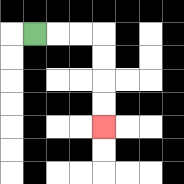{'start': '[1, 1]', 'end': '[4, 5]', 'path_directions': 'R,R,R,D,D,D,D', 'path_coordinates': '[[1, 1], [2, 1], [3, 1], [4, 1], [4, 2], [4, 3], [4, 4], [4, 5]]'}